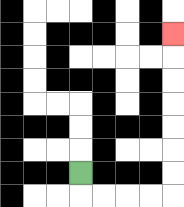{'start': '[3, 7]', 'end': '[7, 1]', 'path_directions': 'D,R,R,R,R,U,U,U,U,U,U,U', 'path_coordinates': '[[3, 7], [3, 8], [4, 8], [5, 8], [6, 8], [7, 8], [7, 7], [7, 6], [7, 5], [7, 4], [7, 3], [7, 2], [7, 1]]'}